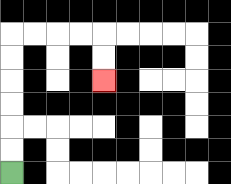{'start': '[0, 7]', 'end': '[4, 3]', 'path_directions': 'U,U,U,U,U,U,R,R,R,R,D,D', 'path_coordinates': '[[0, 7], [0, 6], [0, 5], [0, 4], [0, 3], [0, 2], [0, 1], [1, 1], [2, 1], [3, 1], [4, 1], [4, 2], [4, 3]]'}